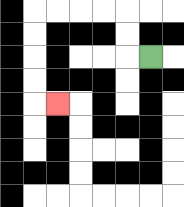{'start': '[6, 2]', 'end': '[2, 4]', 'path_directions': 'L,U,U,L,L,L,L,D,D,D,D,R', 'path_coordinates': '[[6, 2], [5, 2], [5, 1], [5, 0], [4, 0], [3, 0], [2, 0], [1, 0], [1, 1], [1, 2], [1, 3], [1, 4], [2, 4]]'}